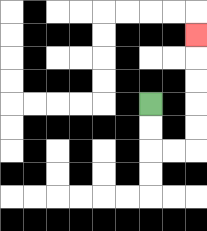{'start': '[6, 4]', 'end': '[8, 1]', 'path_directions': 'D,D,R,R,U,U,U,U,U', 'path_coordinates': '[[6, 4], [6, 5], [6, 6], [7, 6], [8, 6], [8, 5], [8, 4], [8, 3], [8, 2], [8, 1]]'}